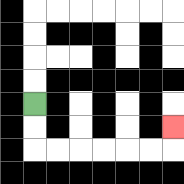{'start': '[1, 4]', 'end': '[7, 5]', 'path_directions': 'D,D,R,R,R,R,R,R,U', 'path_coordinates': '[[1, 4], [1, 5], [1, 6], [2, 6], [3, 6], [4, 6], [5, 6], [6, 6], [7, 6], [7, 5]]'}